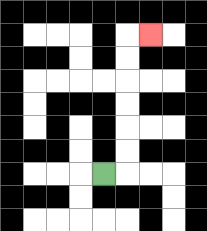{'start': '[4, 7]', 'end': '[6, 1]', 'path_directions': 'R,U,U,U,U,U,U,R', 'path_coordinates': '[[4, 7], [5, 7], [5, 6], [5, 5], [5, 4], [5, 3], [5, 2], [5, 1], [6, 1]]'}